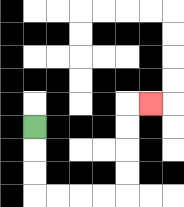{'start': '[1, 5]', 'end': '[6, 4]', 'path_directions': 'D,D,D,R,R,R,R,U,U,U,U,R', 'path_coordinates': '[[1, 5], [1, 6], [1, 7], [1, 8], [2, 8], [3, 8], [4, 8], [5, 8], [5, 7], [5, 6], [5, 5], [5, 4], [6, 4]]'}